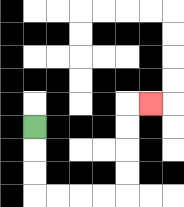{'start': '[1, 5]', 'end': '[6, 4]', 'path_directions': 'D,D,D,R,R,R,R,U,U,U,U,R', 'path_coordinates': '[[1, 5], [1, 6], [1, 7], [1, 8], [2, 8], [3, 8], [4, 8], [5, 8], [5, 7], [5, 6], [5, 5], [5, 4], [6, 4]]'}